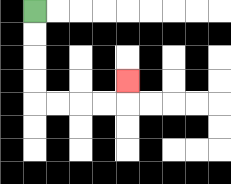{'start': '[1, 0]', 'end': '[5, 3]', 'path_directions': 'D,D,D,D,R,R,R,R,U', 'path_coordinates': '[[1, 0], [1, 1], [1, 2], [1, 3], [1, 4], [2, 4], [3, 4], [4, 4], [5, 4], [5, 3]]'}